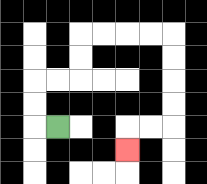{'start': '[2, 5]', 'end': '[5, 6]', 'path_directions': 'L,U,U,R,R,U,U,R,R,R,R,D,D,D,D,L,L,D', 'path_coordinates': '[[2, 5], [1, 5], [1, 4], [1, 3], [2, 3], [3, 3], [3, 2], [3, 1], [4, 1], [5, 1], [6, 1], [7, 1], [7, 2], [7, 3], [7, 4], [7, 5], [6, 5], [5, 5], [5, 6]]'}